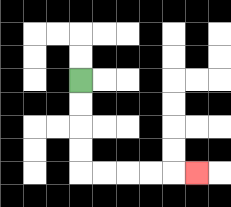{'start': '[3, 3]', 'end': '[8, 7]', 'path_directions': 'D,D,D,D,R,R,R,R,R', 'path_coordinates': '[[3, 3], [3, 4], [3, 5], [3, 6], [3, 7], [4, 7], [5, 7], [6, 7], [7, 7], [8, 7]]'}